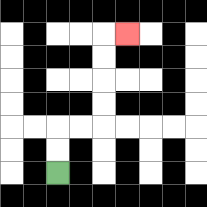{'start': '[2, 7]', 'end': '[5, 1]', 'path_directions': 'U,U,R,R,U,U,U,U,R', 'path_coordinates': '[[2, 7], [2, 6], [2, 5], [3, 5], [4, 5], [4, 4], [4, 3], [4, 2], [4, 1], [5, 1]]'}